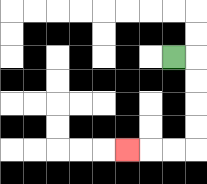{'start': '[7, 2]', 'end': '[5, 6]', 'path_directions': 'R,D,D,D,D,L,L,L', 'path_coordinates': '[[7, 2], [8, 2], [8, 3], [8, 4], [8, 5], [8, 6], [7, 6], [6, 6], [5, 6]]'}